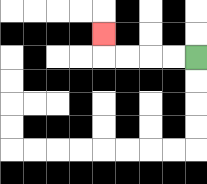{'start': '[8, 2]', 'end': '[4, 1]', 'path_directions': 'L,L,L,L,U', 'path_coordinates': '[[8, 2], [7, 2], [6, 2], [5, 2], [4, 2], [4, 1]]'}